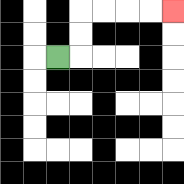{'start': '[2, 2]', 'end': '[7, 0]', 'path_directions': 'R,U,U,R,R,R,R', 'path_coordinates': '[[2, 2], [3, 2], [3, 1], [3, 0], [4, 0], [5, 0], [6, 0], [7, 0]]'}